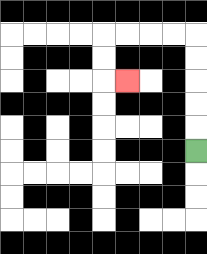{'start': '[8, 6]', 'end': '[5, 3]', 'path_directions': 'U,U,U,U,U,L,L,L,L,D,D,R', 'path_coordinates': '[[8, 6], [8, 5], [8, 4], [8, 3], [8, 2], [8, 1], [7, 1], [6, 1], [5, 1], [4, 1], [4, 2], [4, 3], [5, 3]]'}